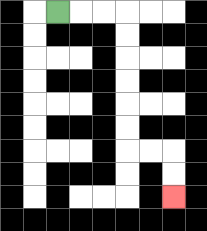{'start': '[2, 0]', 'end': '[7, 8]', 'path_directions': 'R,R,R,D,D,D,D,D,D,R,R,D,D', 'path_coordinates': '[[2, 0], [3, 0], [4, 0], [5, 0], [5, 1], [5, 2], [5, 3], [5, 4], [5, 5], [5, 6], [6, 6], [7, 6], [7, 7], [7, 8]]'}